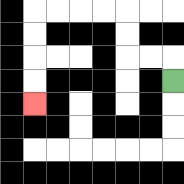{'start': '[7, 3]', 'end': '[1, 4]', 'path_directions': 'U,L,L,U,U,L,L,L,L,D,D,D,D', 'path_coordinates': '[[7, 3], [7, 2], [6, 2], [5, 2], [5, 1], [5, 0], [4, 0], [3, 0], [2, 0], [1, 0], [1, 1], [1, 2], [1, 3], [1, 4]]'}